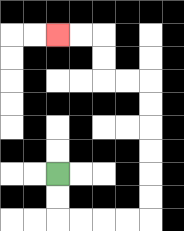{'start': '[2, 7]', 'end': '[2, 1]', 'path_directions': 'D,D,R,R,R,R,U,U,U,U,U,U,L,L,U,U,L,L', 'path_coordinates': '[[2, 7], [2, 8], [2, 9], [3, 9], [4, 9], [5, 9], [6, 9], [6, 8], [6, 7], [6, 6], [6, 5], [6, 4], [6, 3], [5, 3], [4, 3], [4, 2], [4, 1], [3, 1], [2, 1]]'}